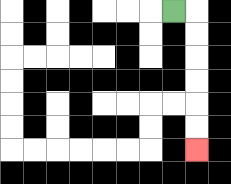{'start': '[7, 0]', 'end': '[8, 6]', 'path_directions': 'R,D,D,D,D,D,D', 'path_coordinates': '[[7, 0], [8, 0], [8, 1], [8, 2], [8, 3], [8, 4], [8, 5], [8, 6]]'}